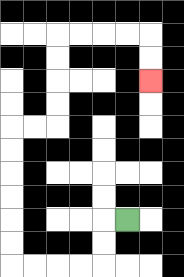{'start': '[5, 9]', 'end': '[6, 3]', 'path_directions': 'L,D,D,L,L,L,L,U,U,U,U,U,U,R,R,U,U,U,U,R,R,R,R,D,D', 'path_coordinates': '[[5, 9], [4, 9], [4, 10], [4, 11], [3, 11], [2, 11], [1, 11], [0, 11], [0, 10], [0, 9], [0, 8], [0, 7], [0, 6], [0, 5], [1, 5], [2, 5], [2, 4], [2, 3], [2, 2], [2, 1], [3, 1], [4, 1], [5, 1], [6, 1], [6, 2], [6, 3]]'}